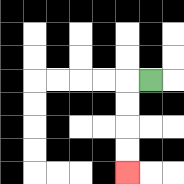{'start': '[6, 3]', 'end': '[5, 7]', 'path_directions': 'L,D,D,D,D', 'path_coordinates': '[[6, 3], [5, 3], [5, 4], [5, 5], [5, 6], [5, 7]]'}